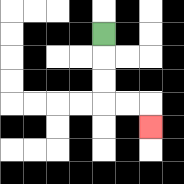{'start': '[4, 1]', 'end': '[6, 5]', 'path_directions': 'D,D,D,R,R,D', 'path_coordinates': '[[4, 1], [4, 2], [4, 3], [4, 4], [5, 4], [6, 4], [6, 5]]'}